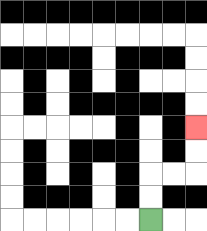{'start': '[6, 9]', 'end': '[8, 5]', 'path_directions': 'U,U,R,R,U,U', 'path_coordinates': '[[6, 9], [6, 8], [6, 7], [7, 7], [8, 7], [8, 6], [8, 5]]'}